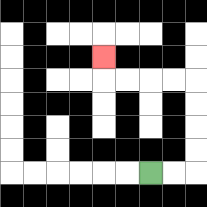{'start': '[6, 7]', 'end': '[4, 2]', 'path_directions': 'R,R,U,U,U,U,L,L,L,L,U', 'path_coordinates': '[[6, 7], [7, 7], [8, 7], [8, 6], [8, 5], [8, 4], [8, 3], [7, 3], [6, 3], [5, 3], [4, 3], [4, 2]]'}